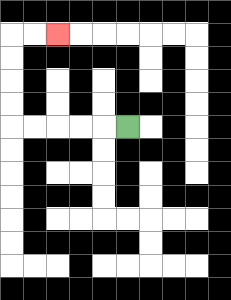{'start': '[5, 5]', 'end': '[2, 1]', 'path_directions': 'L,L,L,L,L,U,U,U,U,R,R', 'path_coordinates': '[[5, 5], [4, 5], [3, 5], [2, 5], [1, 5], [0, 5], [0, 4], [0, 3], [0, 2], [0, 1], [1, 1], [2, 1]]'}